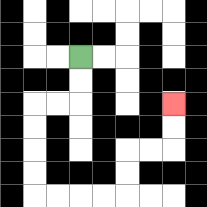{'start': '[3, 2]', 'end': '[7, 4]', 'path_directions': 'D,D,L,L,D,D,D,D,R,R,R,R,U,U,R,R,U,U', 'path_coordinates': '[[3, 2], [3, 3], [3, 4], [2, 4], [1, 4], [1, 5], [1, 6], [1, 7], [1, 8], [2, 8], [3, 8], [4, 8], [5, 8], [5, 7], [5, 6], [6, 6], [7, 6], [7, 5], [7, 4]]'}